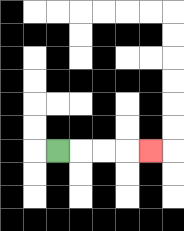{'start': '[2, 6]', 'end': '[6, 6]', 'path_directions': 'R,R,R,R', 'path_coordinates': '[[2, 6], [3, 6], [4, 6], [5, 6], [6, 6]]'}